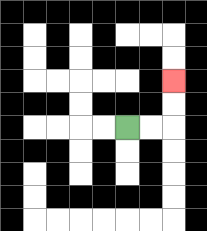{'start': '[5, 5]', 'end': '[7, 3]', 'path_directions': 'R,R,U,U', 'path_coordinates': '[[5, 5], [6, 5], [7, 5], [7, 4], [7, 3]]'}